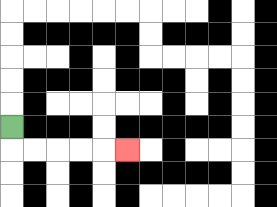{'start': '[0, 5]', 'end': '[5, 6]', 'path_directions': 'D,R,R,R,R,R', 'path_coordinates': '[[0, 5], [0, 6], [1, 6], [2, 6], [3, 6], [4, 6], [5, 6]]'}